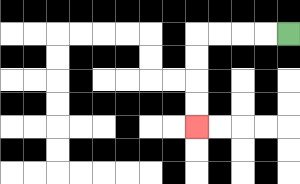{'start': '[12, 1]', 'end': '[8, 5]', 'path_directions': 'L,L,L,L,D,D,D,D', 'path_coordinates': '[[12, 1], [11, 1], [10, 1], [9, 1], [8, 1], [8, 2], [8, 3], [8, 4], [8, 5]]'}